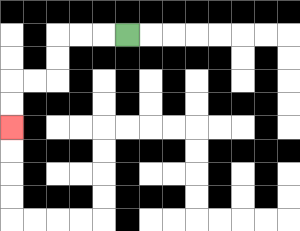{'start': '[5, 1]', 'end': '[0, 5]', 'path_directions': 'L,L,L,D,D,L,L,D,D', 'path_coordinates': '[[5, 1], [4, 1], [3, 1], [2, 1], [2, 2], [2, 3], [1, 3], [0, 3], [0, 4], [0, 5]]'}